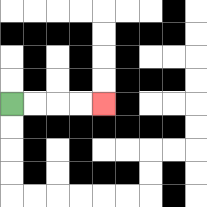{'start': '[0, 4]', 'end': '[4, 4]', 'path_directions': 'R,R,R,R', 'path_coordinates': '[[0, 4], [1, 4], [2, 4], [3, 4], [4, 4]]'}